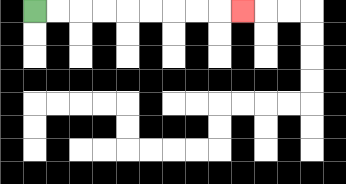{'start': '[1, 0]', 'end': '[10, 0]', 'path_directions': 'R,R,R,R,R,R,R,R,R', 'path_coordinates': '[[1, 0], [2, 0], [3, 0], [4, 0], [5, 0], [6, 0], [7, 0], [8, 0], [9, 0], [10, 0]]'}